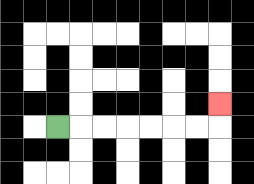{'start': '[2, 5]', 'end': '[9, 4]', 'path_directions': 'R,R,R,R,R,R,R,U', 'path_coordinates': '[[2, 5], [3, 5], [4, 5], [5, 5], [6, 5], [7, 5], [8, 5], [9, 5], [9, 4]]'}